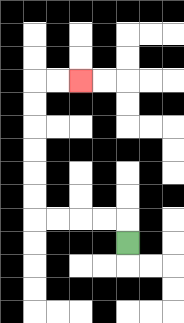{'start': '[5, 10]', 'end': '[3, 3]', 'path_directions': 'U,L,L,L,L,U,U,U,U,U,U,R,R', 'path_coordinates': '[[5, 10], [5, 9], [4, 9], [3, 9], [2, 9], [1, 9], [1, 8], [1, 7], [1, 6], [1, 5], [1, 4], [1, 3], [2, 3], [3, 3]]'}